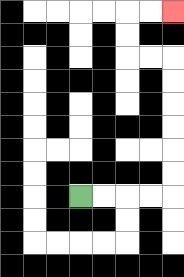{'start': '[3, 8]', 'end': '[7, 0]', 'path_directions': 'R,R,R,R,U,U,U,U,U,U,L,L,U,U,R,R', 'path_coordinates': '[[3, 8], [4, 8], [5, 8], [6, 8], [7, 8], [7, 7], [7, 6], [7, 5], [7, 4], [7, 3], [7, 2], [6, 2], [5, 2], [5, 1], [5, 0], [6, 0], [7, 0]]'}